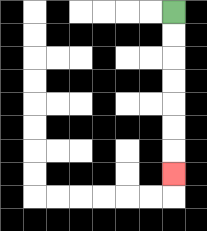{'start': '[7, 0]', 'end': '[7, 7]', 'path_directions': 'D,D,D,D,D,D,D', 'path_coordinates': '[[7, 0], [7, 1], [7, 2], [7, 3], [7, 4], [7, 5], [7, 6], [7, 7]]'}